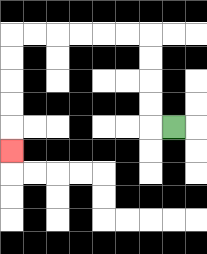{'start': '[7, 5]', 'end': '[0, 6]', 'path_directions': 'L,U,U,U,U,L,L,L,L,L,L,D,D,D,D,D', 'path_coordinates': '[[7, 5], [6, 5], [6, 4], [6, 3], [6, 2], [6, 1], [5, 1], [4, 1], [3, 1], [2, 1], [1, 1], [0, 1], [0, 2], [0, 3], [0, 4], [0, 5], [0, 6]]'}